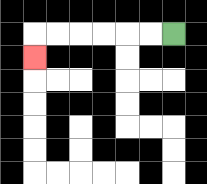{'start': '[7, 1]', 'end': '[1, 2]', 'path_directions': 'L,L,L,L,L,L,D', 'path_coordinates': '[[7, 1], [6, 1], [5, 1], [4, 1], [3, 1], [2, 1], [1, 1], [1, 2]]'}